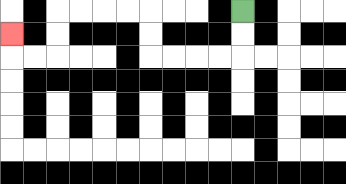{'start': '[10, 0]', 'end': '[0, 1]', 'path_directions': 'D,D,L,L,L,L,U,U,L,L,L,L,D,D,L,L,U', 'path_coordinates': '[[10, 0], [10, 1], [10, 2], [9, 2], [8, 2], [7, 2], [6, 2], [6, 1], [6, 0], [5, 0], [4, 0], [3, 0], [2, 0], [2, 1], [2, 2], [1, 2], [0, 2], [0, 1]]'}